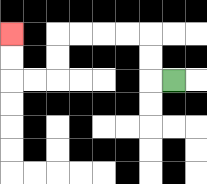{'start': '[7, 3]', 'end': '[0, 1]', 'path_directions': 'L,U,U,L,L,L,L,D,D,L,L,U,U', 'path_coordinates': '[[7, 3], [6, 3], [6, 2], [6, 1], [5, 1], [4, 1], [3, 1], [2, 1], [2, 2], [2, 3], [1, 3], [0, 3], [0, 2], [0, 1]]'}